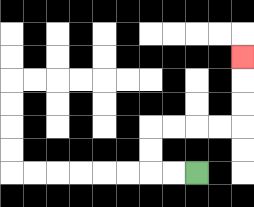{'start': '[8, 7]', 'end': '[10, 2]', 'path_directions': 'L,L,U,U,R,R,R,R,U,U,U', 'path_coordinates': '[[8, 7], [7, 7], [6, 7], [6, 6], [6, 5], [7, 5], [8, 5], [9, 5], [10, 5], [10, 4], [10, 3], [10, 2]]'}